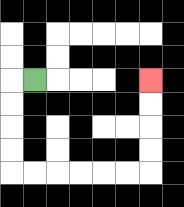{'start': '[1, 3]', 'end': '[6, 3]', 'path_directions': 'L,D,D,D,D,R,R,R,R,R,R,U,U,U,U', 'path_coordinates': '[[1, 3], [0, 3], [0, 4], [0, 5], [0, 6], [0, 7], [1, 7], [2, 7], [3, 7], [4, 7], [5, 7], [6, 7], [6, 6], [6, 5], [6, 4], [6, 3]]'}